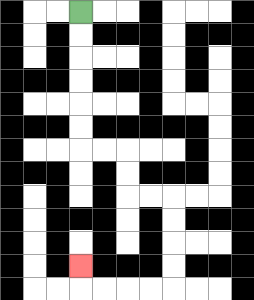{'start': '[3, 0]', 'end': '[3, 11]', 'path_directions': 'D,D,D,D,D,D,R,R,D,D,R,R,D,D,D,D,L,L,L,L,U', 'path_coordinates': '[[3, 0], [3, 1], [3, 2], [3, 3], [3, 4], [3, 5], [3, 6], [4, 6], [5, 6], [5, 7], [5, 8], [6, 8], [7, 8], [7, 9], [7, 10], [7, 11], [7, 12], [6, 12], [5, 12], [4, 12], [3, 12], [3, 11]]'}